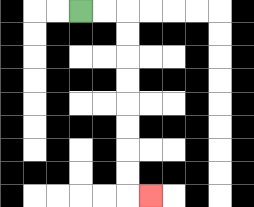{'start': '[3, 0]', 'end': '[6, 8]', 'path_directions': 'R,R,D,D,D,D,D,D,D,D,R', 'path_coordinates': '[[3, 0], [4, 0], [5, 0], [5, 1], [5, 2], [5, 3], [5, 4], [5, 5], [5, 6], [5, 7], [5, 8], [6, 8]]'}